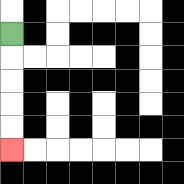{'start': '[0, 1]', 'end': '[0, 6]', 'path_directions': 'D,D,D,D,D', 'path_coordinates': '[[0, 1], [0, 2], [0, 3], [0, 4], [0, 5], [0, 6]]'}